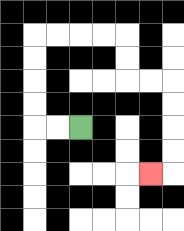{'start': '[3, 5]', 'end': '[6, 7]', 'path_directions': 'L,L,U,U,U,U,R,R,R,R,D,D,R,R,D,D,D,D,L', 'path_coordinates': '[[3, 5], [2, 5], [1, 5], [1, 4], [1, 3], [1, 2], [1, 1], [2, 1], [3, 1], [4, 1], [5, 1], [5, 2], [5, 3], [6, 3], [7, 3], [7, 4], [7, 5], [7, 6], [7, 7], [6, 7]]'}